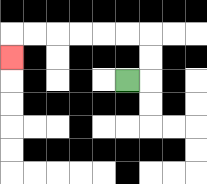{'start': '[5, 3]', 'end': '[0, 2]', 'path_directions': 'R,U,U,L,L,L,L,L,L,D', 'path_coordinates': '[[5, 3], [6, 3], [6, 2], [6, 1], [5, 1], [4, 1], [3, 1], [2, 1], [1, 1], [0, 1], [0, 2]]'}